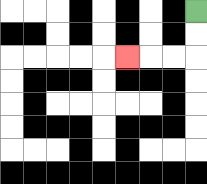{'start': '[8, 0]', 'end': '[5, 2]', 'path_directions': 'D,D,L,L,L', 'path_coordinates': '[[8, 0], [8, 1], [8, 2], [7, 2], [6, 2], [5, 2]]'}